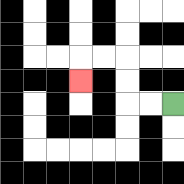{'start': '[7, 4]', 'end': '[3, 3]', 'path_directions': 'L,L,U,U,L,L,D', 'path_coordinates': '[[7, 4], [6, 4], [5, 4], [5, 3], [5, 2], [4, 2], [3, 2], [3, 3]]'}